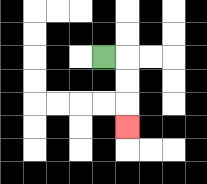{'start': '[4, 2]', 'end': '[5, 5]', 'path_directions': 'R,D,D,D', 'path_coordinates': '[[4, 2], [5, 2], [5, 3], [5, 4], [5, 5]]'}